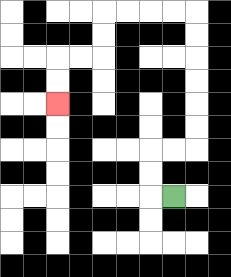{'start': '[7, 8]', 'end': '[2, 4]', 'path_directions': 'L,U,U,R,R,U,U,U,U,U,U,L,L,L,L,D,D,L,L,D,D', 'path_coordinates': '[[7, 8], [6, 8], [6, 7], [6, 6], [7, 6], [8, 6], [8, 5], [8, 4], [8, 3], [8, 2], [8, 1], [8, 0], [7, 0], [6, 0], [5, 0], [4, 0], [4, 1], [4, 2], [3, 2], [2, 2], [2, 3], [2, 4]]'}